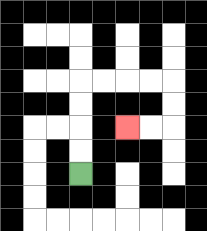{'start': '[3, 7]', 'end': '[5, 5]', 'path_directions': 'U,U,U,U,R,R,R,R,D,D,L,L', 'path_coordinates': '[[3, 7], [3, 6], [3, 5], [3, 4], [3, 3], [4, 3], [5, 3], [6, 3], [7, 3], [7, 4], [7, 5], [6, 5], [5, 5]]'}